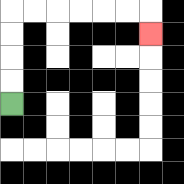{'start': '[0, 4]', 'end': '[6, 1]', 'path_directions': 'U,U,U,U,R,R,R,R,R,R,D', 'path_coordinates': '[[0, 4], [0, 3], [0, 2], [0, 1], [0, 0], [1, 0], [2, 0], [3, 0], [4, 0], [5, 0], [6, 0], [6, 1]]'}